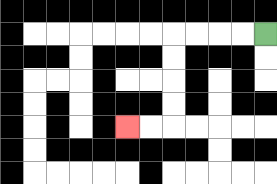{'start': '[11, 1]', 'end': '[5, 5]', 'path_directions': 'L,L,L,L,D,D,D,D,L,L', 'path_coordinates': '[[11, 1], [10, 1], [9, 1], [8, 1], [7, 1], [7, 2], [7, 3], [7, 4], [7, 5], [6, 5], [5, 5]]'}